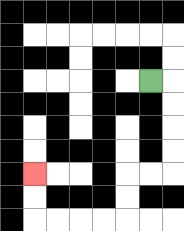{'start': '[6, 3]', 'end': '[1, 7]', 'path_directions': 'R,D,D,D,D,L,L,D,D,L,L,L,L,U,U', 'path_coordinates': '[[6, 3], [7, 3], [7, 4], [7, 5], [7, 6], [7, 7], [6, 7], [5, 7], [5, 8], [5, 9], [4, 9], [3, 9], [2, 9], [1, 9], [1, 8], [1, 7]]'}